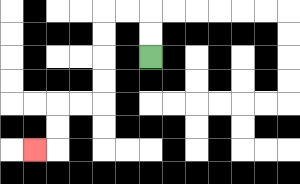{'start': '[6, 2]', 'end': '[1, 6]', 'path_directions': 'U,U,L,L,D,D,D,D,L,L,D,D,L', 'path_coordinates': '[[6, 2], [6, 1], [6, 0], [5, 0], [4, 0], [4, 1], [4, 2], [4, 3], [4, 4], [3, 4], [2, 4], [2, 5], [2, 6], [1, 6]]'}